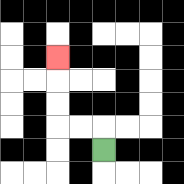{'start': '[4, 6]', 'end': '[2, 2]', 'path_directions': 'U,L,L,U,U,U', 'path_coordinates': '[[4, 6], [4, 5], [3, 5], [2, 5], [2, 4], [2, 3], [2, 2]]'}